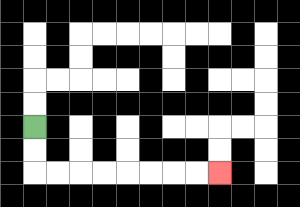{'start': '[1, 5]', 'end': '[9, 7]', 'path_directions': 'D,D,R,R,R,R,R,R,R,R', 'path_coordinates': '[[1, 5], [1, 6], [1, 7], [2, 7], [3, 7], [4, 7], [5, 7], [6, 7], [7, 7], [8, 7], [9, 7]]'}